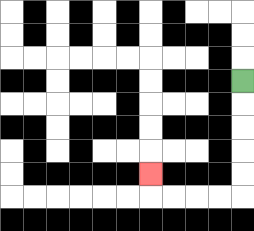{'start': '[10, 3]', 'end': '[6, 7]', 'path_directions': 'D,D,D,D,D,L,L,L,L,U', 'path_coordinates': '[[10, 3], [10, 4], [10, 5], [10, 6], [10, 7], [10, 8], [9, 8], [8, 8], [7, 8], [6, 8], [6, 7]]'}